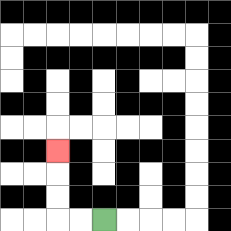{'start': '[4, 9]', 'end': '[2, 6]', 'path_directions': 'L,L,U,U,U', 'path_coordinates': '[[4, 9], [3, 9], [2, 9], [2, 8], [2, 7], [2, 6]]'}